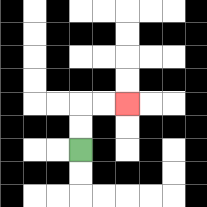{'start': '[3, 6]', 'end': '[5, 4]', 'path_directions': 'U,U,R,R', 'path_coordinates': '[[3, 6], [3, 5], [3, 4], [4, 4], [5, 4]]'}